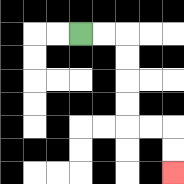{'start': '[3, 1]', 'end': '[7, 7]', 'path_directions': 'R,R,D,D,D,D,R,R,D,D', 'path_coordinates': '[[3, 1], [4, 1], [5, 1], [5, 2], [5, 3], [5, 4], [5, 5], [6, 5], [7, 5], [7, 6], [7, 7]]'}